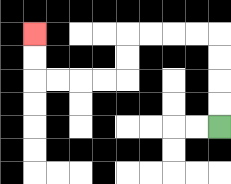{'start': '[9, 5]', 'end': '[1, 1]', 'path_directions': 'U,U,U,U,L,L,L,L,D,D,L,L,L,L,U,U', 'path_coordinates': '[[9, 5], [9, 4], [9, 3], [9, 2], [9, 1], [8, 1], [7, 1], [6, 1], [5, 1], [5, 2], [5, 3], [4, 3], [3, 3], [2, 3], [1, 3], [1, 2], [1, 1]]'}